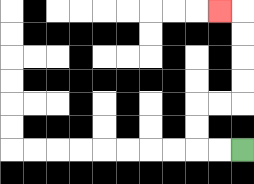{'start': '[10, 6]', 'end': '[9, 0]', 'path_directions': 'L,L,U,U,R,R,U,U,U,U,L', 'path_coordinates': '[[10, 6], [9, 6], [8, 6], [8, 5], [8, 4], [9, 4], [10, 4], [10, 3], [10, 2], [10, 1], [10, 0], [9, 0]]'}